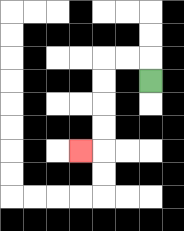{'start': '[6, 3]', 'end': '[3, 6]', 'path_directions': 'U,L,L,D,D,D,D,L', 'path_coordinates': '[[6, 3], [6, 2], [5, 2], [4, 2], [4, 3], [4, 4], [4, 5], [4, 6], [3, 6]]'}